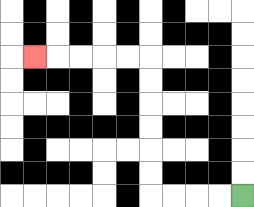{'start': '[10, 8]', 'end': '[1, 2]', 'path_directions': 'L,L,L,L,U,U,U,U,U,U,L,L,L,L,L', 'path_coordinates': '[[10, 8], [9, 8], [8, 8], [7, 8], [6, 8], [6, 7], [6, 6], [6, 5], [6, 4], [6, 3], [6, 2], [5, 2], [4, 2], [3, 2], [2, 2], [1, 2]]'}